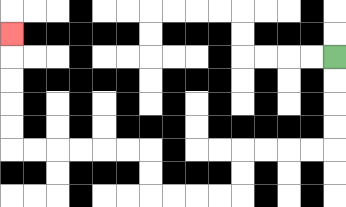{'start': '[14, 2]', 'end': '[0, 1]', 'path_directions': 'D,D,D,D,L,L,L,L,D,D,L,L,L,L,U,U,L,L,L,L,L,L,U,U,U,U,U', 'path_coordinates': '[[14, 2], [14, 3], [14, 4], [14, 5], [14, 6], [13, 6], [12, 6], [11, 6], [10, 6], [10, 7], [10, 8], [9, 8], [8, 8], [7, 8], [6, 8], [6, 7], [6, 6], [5, 6], [4, 6], [3, 6], [2, 6], [1, 6], [0, 6], [0, 5], [0, 4], [0, 3], [0, 2], [0, 1]]'}